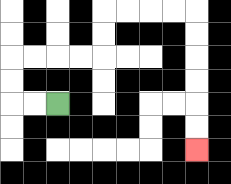{'start': '[2, 4]', 'end': '[8, 6]', 'path_directions': 'L,L,U,U,R,R,R,R,U,U,R,R,R,R,D,D,D,D,D,D', 'path_coordinates': '[[2, 4], [1, 4], [0, 4], [0, 3], [0, 2], [1, 2], [2, 2], [3, 2], [4, 2], [4, 1], [4, 0], [5, 0], [6, 0], [7, 0], [8, 0], [8, 1], [8, 2], [8, 3], [8, 4], [8, 5], [8, 6]]'}